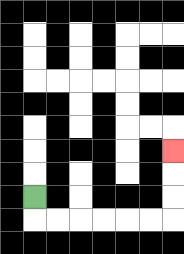{'start': '[1, 8]', 'end': '[7, 6]', 'path_directions': 'D,R,R,R,R,R,R,U,U,U', 'path_coordinates': '[[1, 8], [1, 9], [2, 9], [3, 9], [4, 9], [5, 9], [6, 9], [7, 9], [7, 8], [7, 7], [7, 6]]'}